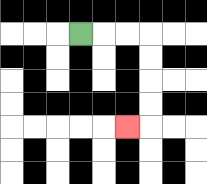{'start': '[3, 1]', 'end': '[5, 5]', 'path_directions': 'R,R,R,D,D,D,D,L', 'path_coordinates': '[[3, 1], [4, 1], [5, 1], [6, 1], [6, 2], [6, 3], [6, 4], [6, 5], [5, 5]]'}